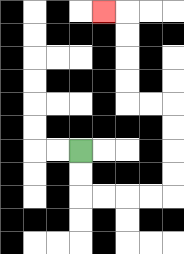{'start': '[3, 6]', 'end': '[4, 0]', 'path_directions': 'D,D,R,R,R,R,U,U,U,U,L,L,U,U,U,U,L', 'path_coordinates': '[[3, 6], [3, 7], [3, 8], [4, 8], [5, 8], [6, 8], [7, 8], [7, 7], [7, 6], [7, 5], [7, 4], [6, 4], [5, 4], [5, 3], [5, 2], [5, 1], [5, 0], [4, 0]]'}